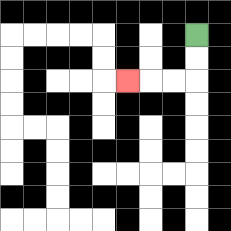{'start': '[8, 1]', 'end': '[5, 3]', 'path_directions': 'D,D,L,L,L', 'path_coordinates': '[[8, 1], [8, 2], [8, 3], [7, 3], [6, 3], [5, 3]]'}